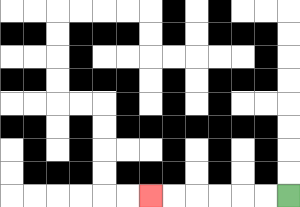{'start': '[12, 8]', 'end': '[6, 8]', 'path_directions': 'L,L,L,L,L,L', 'path_coordinates': '[[12, 8], [11, 8], [10, 8], [9, 8], [8, 8], [7, 8], [6, 8]]'}